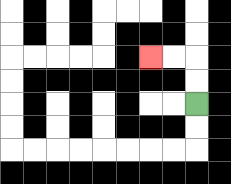{'start': '[8, 4]', 'end': '[6, 2]', 'path_directions': 'U,U,L,L', 'path_coordinates': '[[8, 4], [8, 3], [8, 2], [7, 2], [6, 2]]'}